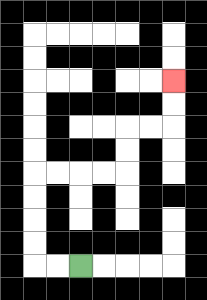{'start': '[3, 11]', 'end': '[7, 3]', 'path_directions': 'L,L,U,U,U,U,R,R,R,R,U,U,R,R,U,U', 'path_coordinates': '[[3, 11], [2, 11], [1, 11], [1, 10], [1, 9], [1, 8], [1, 7], [2, 7], [3, 7], [4, 7], [5, 7], [5, 6], [5, 5], [6, 5], [7, 5], [7, 4], [7, 3]]'}